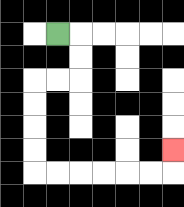{'start': '[2, 1]', 'end': '[7, 6]', 'path_directions': 'R,D,D,L,L,D,D,D,D,R,R,R,R,R,R,U', 'path_coordinates': '[[2, 1], [3, 1], [3, 2], [3, 3], [2, 3], [1, 3], [1, 4], [1, 5], [1, 6], [1, 7], [2, 7], [3, 7], [4, 7], [5, 7], [6, 7], [7, 7], [7, 6]]'}